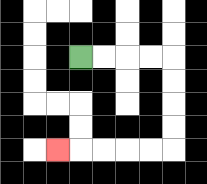{'start': '[3, 2]', 'end': '[2, 6]', 'path_directions': 'R,R,R,R,D,D,D,D,L,L,L,L,L', 'path_coordinates': '[[3, 2], [4, 2], [5, 2], [6, 2], [7, 2], [7, 3], [7, 4], [7, 5], [7, 6], [6, 6], [5, 6], [4, 6], [3, 6], [2, 6]]'}